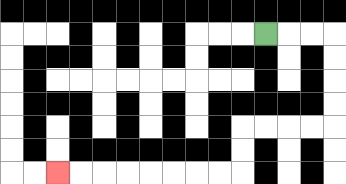{'start': '[11, 1]', 'end': '[2, 7]', 'path_directions': 'R,R,R,D,D,D,D,L,L,L,L,D,D,L,L,L,L,L,L,L,L', 'path_coordinates': '[[11, 1], [12, 1], [13, 1], [14, 1], [14, 2], [14, 3], [14, 4], [14, 5], [13, 5], [12, 5], [11, 5], [10, 5], [10, 6], [10, 7], [9, 7], [8, 7], [7, 7], [6, 7], [5, 7], [4, 7], [3, 7], [2, 7]]'}